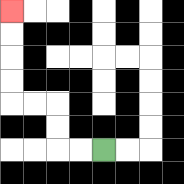{'start': '[4, 6]', 'end': '[0, 0]', 'path_directions': 'L,L,U,U,L,L,U,U,U,U', 'path_coordinates': '[[4, 6], [3, 6], [2, 6], [2, 5], [2, 4], [1, 4], [0, 4], [0, 3], [0, 2], [0, 1], [0, 0]]'}